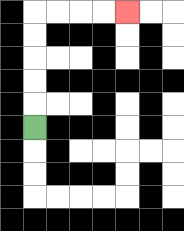{'start': '[1, 5]', 'end': '[5, 0]', 'path_directions': 'U,U,U,U,U,R,R,R,R', 'path_coordinates': '[[1, 5], [1, 4], [1, 3], [1, 2], [1, 1], [1, 0], [2, 0], [3, 0], [4, 0], [5, 0]]'}